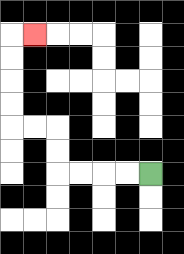{'start': '[6, 7]', 'end': '[1, 1]', 'path_directions': 'L,L,L,L,U,U,L,L,U,U,U,U,R', 'path_coordinates': '[[6, 7], [5, 7], [4, 7], [3, 7], [2, 7], [2, 6], [2, 5], [1, 5], [0, 5], [0, 4], [0, 3], [0, 2], [0, 1], [1, 1]]'}